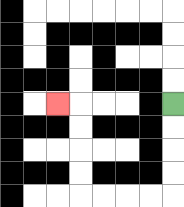{'start': '[7, 4]', 'end': '[2, 4]', 'path_directions': 'D,D,D,D,L,L,L,L,U,U,U,U,L', 'path_coordinates': '[[7, 4], [7, 5], [7, 6], [7, 7], [7, 8], [6, 8], [5, 8], [4, 8], [3, 8], [3, 7], [3, 6], [3, 5], [3, 4], [2, 4]]'}